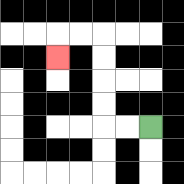{'start': '[6, 5]', 'end': '[2, 2]', 'path_directions': 'L,L,U,U,U,U,L,L,D', 'path_coordinates': '[[6, 5], [5, 5], [4, 5], [4, 4], [4, 3], [4, 2], [4, 1], [3, 1], [2, 1], [2, 2]]'}